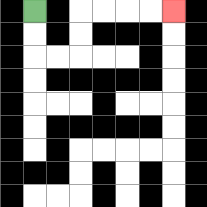{'start': '[1, 0]', 'end': '[7, 0]', 'path_directions': 'D,D,R,R,U,U,R,R,R,R', 'path_coordinates': '[[1, 0], [1, 1], [1, 2], [2, 2], [3, 2], [3, 1], [3, 0], [4, 0], [5, 0], [6, 0], [7, 0]]'}